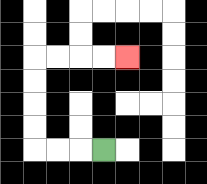{'start': '[4, 6]', 'end': '[5, 2]', 'path_directions': 'L,L,L,U,U,U,U,R,R,R,R', 'path_coordinates': '[[4, 6], [3, 6], [2, 6], [1, 6], [1, 5], [1, 4], [1, 3], [1, 2], [2, 2], [3, 2], [4, 2], [5, 2]]'}